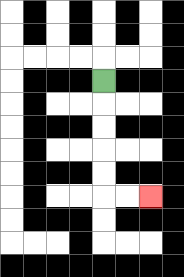{'start': '[4, 3]', 'end': '[6, 8]', 'path_directions': 'D,D,D,D,D,R,R', 'path_coordinates': '[[4, 3], [4, 4], [4, 5], [4, 6], [4, 7], [4, 8], [5, 8], [6, 8]]'}